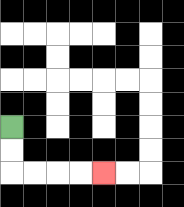{'start': '[0, 5]', 'end': '[4, 7]', 'path_directions': 'D,D,R,R,R,R', 'path_coordinates': '[[0, 5], [0, 6], [0, 7], [1, 7], [2, 7], [3, 7], [4, 7]]'}